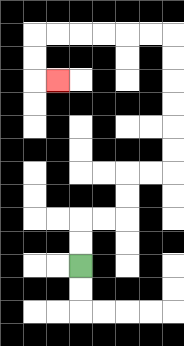{'start': '[3, 11]', 'end': '[2, 3]', 'path_directions': 'U,U,R,R,U,U,R,R,U,U,U,U,U,U,L,L,L,L,L,L,D,D,R', 'path_coordinates': '[[3, 11], [3, 10], [3, 9], [4, 9], [5, 9], [5, 8], [5, 7], [6, 7], [7, 7], [7, 6], [7, 5], [7, 4], [7, 3], [7, 2], [7, 1], [6, 1], [5, 1], [4, 1], [3, 1], [2, 1], [1, 1], [1, 2], [1, 3], [2, 3]]'}